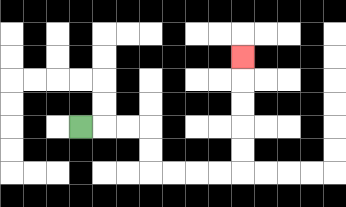{'start': '[3, 5]', 'end': '[10, 2]', 'path_directions': 'R,R,R,D,D,R,R,R,R,U,U,U,U,U', 'path_coordinates': '[[3, 5], [4, 5], [5, 5], [6, 5], [6, 6], [6, 7], [7, 7], [8, 7], [9, 7], [10, 7], [10, 6], [10, 5], [10, 4], [10, 3], [10, 2]]'}